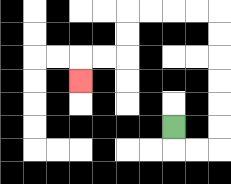{'start': '[7, 5]', 'end': '[3, 3]', 'path_directions': 'D,R,R,U,U,U,U,U,U,L,L,L,L,D,D,L,L,D', 'path_coordinates': '[[7, 5], [7, 6], [8, 6], [9, 6], [9, 5], [9, 4], [9, 3], [9, 2], [9, 1], [9, 0], [8, 0], [7, 0], [6, 0], [5, 0], [5, 1], [5, 2], [4, 2], [3, 2], [3, 3]]'}